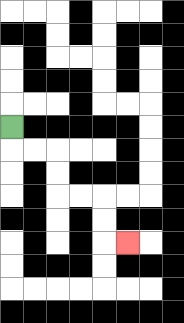{'start': '[0, 5]', 'end': '[5, 10]', 'path_directions': 'D,R,R,D,D,R,R,D,D,R', 'path_coordinates': '[[0, 5], [0, 6], [1, 6], [2, 6], [2, 7], [2, 8], [3, 8], [4, 8], [4, 9], [4, 10], [5, 10]]'}